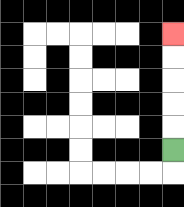{'start': '[7, 6]', 'end': '[7, 1]', 'path_directions': 'U,U,U,U,U', 'path_coordinates': '[[7, 6], [7, 5], [7, 4], [7, 3], [7, 2], [7, 1]]'}